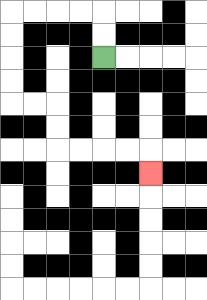{'start': '[4, 2]', 'end': '[6, 7]', 'path_directions': 'U,U,L,L,L,L,D,D,D,D,R,R,D,D,R,R,R,R,D', 'path_coordinates': '[[4, 2], [4, 1], [4, 0], [3, 0], [2, 0], [1, 0], [0, 0], [0, 1], [0, 2], [0, 3], [0, 4], [1, 4], [2, 4], [2, 5], [2, 6], [3, 6], [4, 6], [5, 6], [6, 6], [6, 7]]'}